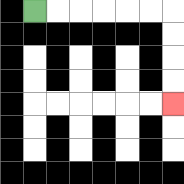{'start': '[1, 0]', 'end': '[7, 4]', 'path_directions': 'R,R,R,R,R,R,D,D,D,D', 'path_coordinates': '[[1, 0], [2, 0], [3, 0], [4, 0], [5, 0], [6, 0], [7, 0], [7, 1], [7, 2], [7, 3], [7, 4]]'}